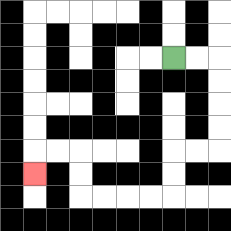{'start': '[7, 2]', 'end': '[1, 7]', 'path_directions': 'R,R,D,D,D,D,L,L,D,D,L,L,L,L,U,U,L,L,D', 'path_coordinates': '[[7, 2], [8, 2], [9, 2], [9, 3], [9, 4], [9, 5], [9, 6], [8, 6], [7, 6], [7, 7], [7, 8], [6, 8], [5, 8], [4, 8], [3, 8], [3, 7], [3, 6], [2, 6], [1, 6], [1, 7]]'}